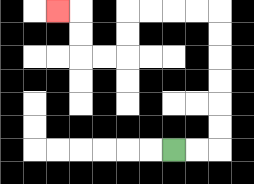{'start': '[7, 6]', 'end': '[2, 0]', 'path_directions': 'R,R,U,U,U,U,U,U,L,L,L,L,D,D,L,L,U,U,L', 'path_coordinates': '[[7, 6], [8, 6], [9, 6], [9, 5], [9, 4], [9, 3], [9, 2], [9, 1], [9, 0], [8, 0], [7, 0], [6, 0], [5, 0], [5, 1], [5, 2], [4, 2], [3, 2], [3, 1], [3, 0], [2, 0]]'}